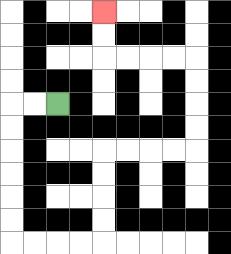{'start': '[2, 4]', 'end': '[4, 0]', 'path_directions': 'L,L,D,D,D,D,D,D,R,R,R,R,U,U,U,U,R,R,R,R,U,U,U,U,L,L,L,L,U,U', 'path_coordinates': '[[2, 4], [1, 4], [0, 4], [0, 5], [0, 6], [0, 7], [0, 8], [0, 9], [0, 10], [1, 10], [2, 10], [3, 10], [4, 10], [4, 9], [4, 8], [4, 7], [4, 6], [5, 6], [6, 6], [7, 6], [8, 6], [8, 5], [8, 4], [8, 3], [8, 2], [7, 2], [6, 2], [5, 2], [4, 2], [4, 1], [4, 0]]'}